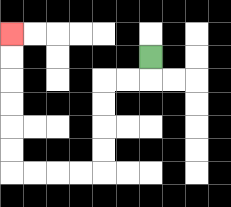{'start': '[6, 2]', 'end': '[0, 1]', 'path_directions': 'D,L,L,D,D,D,D,L,L,L,L,U,U,U,U,U,U', 'path_coordinates': '[[6, 2], [6, 3], [5, 3], [4, 3], [4, 4], [4, 5], [4, 6], [4, 7], [3, 7], [2, 7], [1, 7], [0, 7], [0, 6], [0, 5], [0, 4], [0, 3], [0, 2], [0, 1]]'}